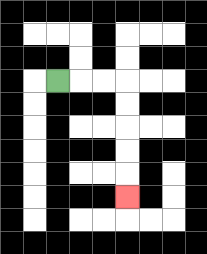{'start': '[2, 3]', 'end': '[5, 8]', 'path_directions': 'R,R,R,D,D,D,D,D', 'path_coordinates': '[[2, 3], [3, 3], [4, 3], [5, 3], [5, 4], [5, 5], [5, 6], [5, 7], [5, 8]]'}